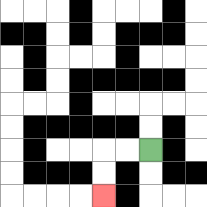{'start': '[6, 6]', 'end': '[4, 8]', 'path_directions': 'L,L,D,D', 'path_coordinates': '[[6, 6], [5, 6], [4, 6], [4, 7], [4, 8]]'}